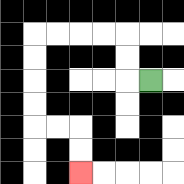{'start': '[6, 3]', 'end': '[3, 7]', 'path_directions': 'L,U,U,L,L,L,L,D,D,D,D,R,R,D,D', 'path_coordinates': '[[6, 3], [5, 3], [5, 2], [5, 1], [4, 1], [3, 1], [2, 1], [1, 1], [1, 2], [1, 3], [1, 4], [1, 5], [2, 5], [3, 5], [3, 6], [3, 7]]'}